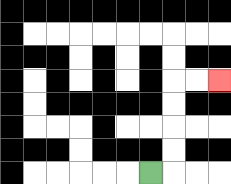{'start': '[6, 7]', 'end': '[9, 3]', 'path_directions': 'R,U,U,U,U,R,R', 'path_coordinates': '[[6, 7], [7, 7], [7, 6], [7, 5], [7, 4], [7, 3], [8, 3], [9, 3]]'}